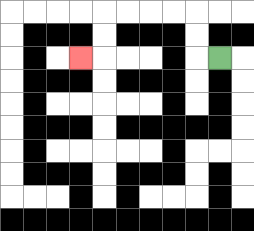{'start': '[9, 2]', 'end': '[3, 2]', 'path_directions': 'L,U,U,L,L,L,L,D,D,L', 'path_coordinates': '[[9, 2], [8, 2], [8, 1], [8, 0], [7, 0], [6, 0], [5, 0], [4, 0], [4, 1], [4, 2], [3, 2]]'}